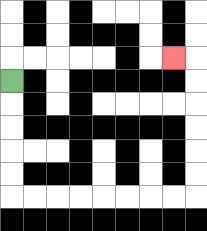{'start': '[0, 3]', 'end': '[7, 2]', 'path_directions': 'D,D,D,D,D,R,R,R,R,R,R,R,R,U,U,U,U,U,U,L', 'path_coordinates': '[[0, 3], [0, 4], [0, 5], [0, 6], [0, 7], [0, 8], [1, 8], [2, 8], [3, 8], [4, 8], [5, 8], [6, 8], [7, 8], [8, 8], [8, 7], [8, 6], [8, 5], [8, 4], [8, 3], [8, 2], [7, 2]]'}